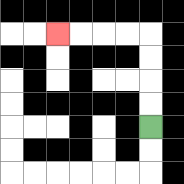{'start': '[6, 5]', 'end': '[2, 1]', 'path_directions': 'U,U,U,U,L,L,L,L', 'path_coordinates': '[[6, 5], [6, 4], [6, 3], [6, 2], [6, 1], [5, 1], [4, 1], [3, 1], [2, 1]]'}